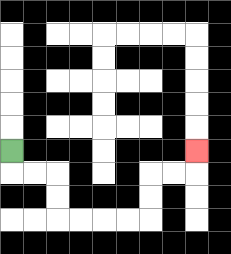{'start': '[0, 6]', 'end': '[8, 6]', 'path_directions': 'D,R,R,D,D,R,R,R,R,U,U,R,R,U', 'path_coordinates': '[[0, 6], [0, 7], [1, 7], [2, 7], [2, 8], [2, 9], [3, 9], [4, 9], [5, 9], [6, 9], [6, 8], [6, 7], [7, 7], [8, 7], [8, 6]]'}